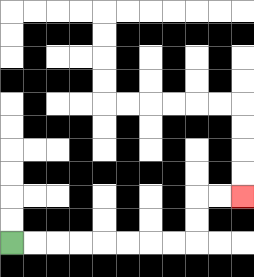{'start': '[0, 10]', 'end': '[10, 8]', 'path_directions': 'R,R,R,R,R,R,R,R,U,U,R,R', 'path_coordinates': '[[0, 10], [1, 10], [2, 10], [3, 10], [4, 10], [5, 10], [6, 10], [7, 10], [8, 10], [8, 9], [8, 8], [9, 8], [10, 8]]'}